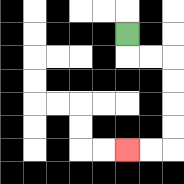{'start': '[5, 1]', 'end': '[5, 6]', 'path_directions': 'D,R,R,D,D,D,D,L,L', 'path_coordinates': '[[5, 1], [5, 2], [6, 2], [7, 2], [7, 3], [7, 4], [7, 5], [7, 6], [6, 6], [5, 6]]'}